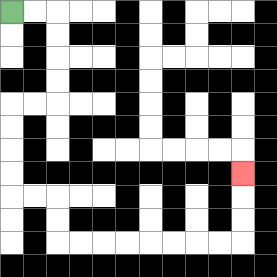{'start': '[0, 0]', 'end': '[10, 7]', 'path_directions': 'R,R,D,D,D,D,L,L,D,D,D,D,R,R,D,D,R,R,R,R,R,R,R,R,U,U,U', 'path_coordinates': '[[0, 0], [1, 0], [2, 0], [2, 1], [2, 2], [2, 3], [2, 4], [1, 4], [0, 4], [0, 5], [0, 6], [0, 7], [0, 8], [1, 8], [2, 8], [2, 9], [2, 10], [3, 10], [4, 10], [5, 10], [6, 10], [7, 10], [8, 10], [9, 10], [10, 10], [10, 9], [10, 8], [10, 7]]'}